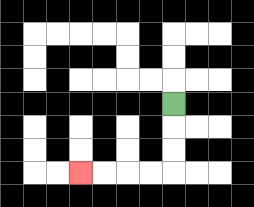{'start': '[7, 4]', 'end': '[3, 7]', 'path_directions': 'D,D,D,L,L,L,L', 'path_coordinates': '[[7, 4], [7, 5], [7, 6], [7, 7], [6, 7], [5, 7], [4, 7], [3, 7]]'}